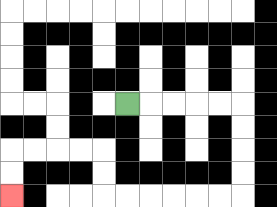{'start': '[5, 4]', 'end': '[0, 8]', 'path_directions': 'R,R,R,R,R,D,D,D,D,L,L,L,L,L,L,U,U,L,L,L,L,D,D', 'path_coordinates': '[[5, 4], [6, 4], [7, 4], [8, 4], [9, 4], [10, 4], [10, 5], [10, 6], [10, 7], [10, 8], [9, 8], [8, 8], [7, 8], [6, 8], [5, 8], [4, 8], [4, 7], [4, 6], [3, 6], [2, 6], [1, 6], [0, 6], [0, 7], [0, 8]]'}